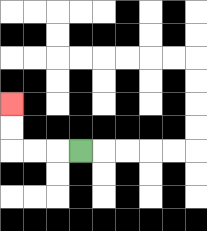{'start': '[3, 6]', 'end': '[0, 4]', 'path_directions': 'L,L,L,U,U', 'path_coordinates': '[[3, 6], [2, 6], [1, 6], [0, 6], [0, 5], [0, 4]]'}